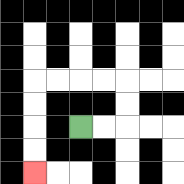{'start': '[3, 5]', 'end': '[1, 7]', 'path_directions': 'R,R,U,U,L,L,L,L,D,D,D,D', 'path_coordinates': '[[3, 5], [4, 5], [5, 5], [5, 4], [5, 3], [4, 3], [3, 3], [2, 3], [1, 3], [1, 4], [1, 5], [1, 6], [1, 7]]'}